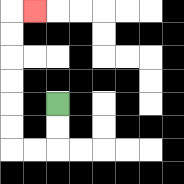{'start': '[2, 4]', 'end': '[1, 0]', 'path_directions': 'D,D,L,L,U,U,U,U,U,U,R', 'path_coordinates': '[[2, 4], [2, 5], [2, 6], [1, 6], [0, 6], [0, 5], [0, 4], [0, 3], [0, 2], [0, 1], [0, 0], [1, 0]]'}